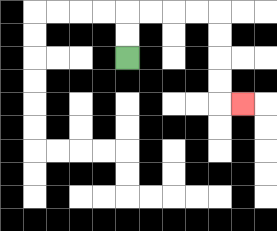{'start': '[5, 2]', 'end': '[10, 4]', 'path_directions': 'U,U,R,R,R,R,D,D,D,D,R', 'path_coordinates': '[[5, 2], [5, 1], [5, 0], [6, 0], [7, 0], [8, 0], [9, 0], [9, 1], [9, 2], [9, 3], [9, 4], [10, 4]]'}